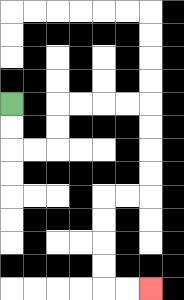{'start': '[0, 4]', 'end': '[6, 12]', 'path_directions': 'D,D,R,R,U,U,R,R,R,R,D,D,D,D,L,L,D,D,D,D,R,R', 'path_coordinates': '[[0, 4], [0, 5], [0, 6], [1, 6], [2, 6], [2, 5], [2, 4], [3, 4], [4, 4], [5, 4], [6, 4], [6, 5], [6, 6], [6, 7], [6, 8], [5, 8], [4, 8], [4, 9], [4, 10], [4, 11], [4, 12], [5, 12], [6, 12]]'}